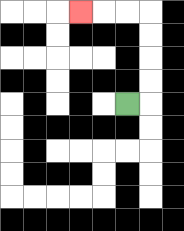{'start': '[5, 4]', 'end': '[3, 0]', 'path_directions': 'R,U,U,U,U,L,L,L', 'path_coordinates': '[[5, 4], [6, 4], [6, 3], [6, 2], [6, 1], [6, 0], [5, 0], [4, 0], [3, 0]]'}